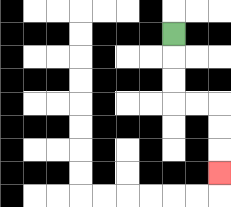{'start': '[7, 1]', 'end': '[9, 7]', 'path_directions': 'D,D,D,R,R,D,D,D', 'path_coordinates': '[[7, 1], [7, 2], [7, 3], [7, 4], [8, 4], [9, 4], [9, 5], [9, 6], [9, 7]]'}